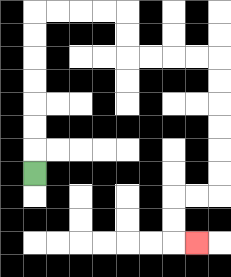{'start': '[1, 7]', 'end': '[8, 10]', 'path_directions': 'U,U,U,U,U,U,U,R,R,R,R,D,D,R,R,R,R,D,D,D,D,D,D,L,L,D,D,R', 'path_coordinates': '[[1, 7], [1, 6], [1, 5], [1, 4], [1, 3], [1, 2], [1, 1], [1, 0], [2, 0], [3, 0], [4, 0], [5, 0], [5, 1], [5, 2], [6, 2], [7, 2], [8, 2], [9, 2], [9, 3], [9, 4], [9, 5], [9, 6], [9, 7], [9, 8], [8, 8], [7, 8], [7, 9], [7, 10], [8, 10]]'}